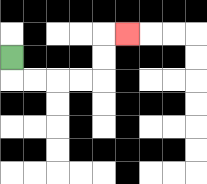{'start': '[0, 2]', 'end': '[5, 1]', 'path_directions': 'D,R,R,R,R,U,U,R', 'path_coordinates': '[[0, 2], [0, 3], [1, 3], [2, 3], [3, 3], [4, 3], [4, 2], [4, 1], [5, 1]]'}